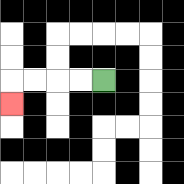{'start': '[4, 3]', 'end': '[0, 4]', 'path_directions': 'L,L,L,L,D', 'path_coordinates': '[[4, 3], [3, 3], [2, 3], [1, 3], [0, 3], [0, 4]]'}